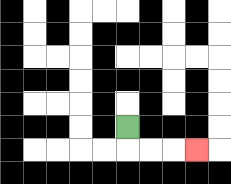{'start': '[5, 5]', 'end': '[8, 6]', 'path_directions': 'D,R,R,R', 'path_coordinates': '[[5, 5], [5, 6], [6, 6], [7, 6], [8, 6]]'}